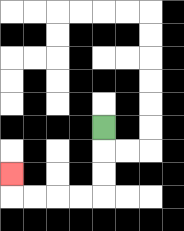{'start': '[4, 5]', 'end': '[0, 7]', 'path_directions': 'D,D,D,L,L,L,L,U', 'path_coordinates': '[[4, 5], [4, 6], [4, 7], [4, 8], [3, 8], [2, 8], [1, 8], [0, 8], [0, 7]]'}